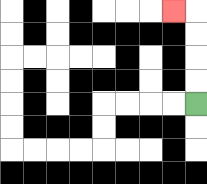{'start': '[8, 4]', 'end': '[7, 0]', 'path_directions': 'U,U,U,U,L', 'path_coordinates': '[[8, 4], [8, 3], [8, 2], [8, 1], [8, 0], [7, 0]]'}